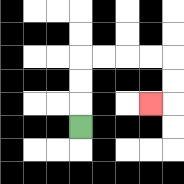{'start': '[3, 5]', 'end': '[6, 4]', 'path_directions': 'U,U,U,R,R,R,R,D,D,L', 'path_coordinates': '[[3, 5], [3, 4], [3, 3], [3, 2], [4, 2], [5, 2], [6, 2], [7, 2], [7, 3], [7, 4], [6, 4]]'}